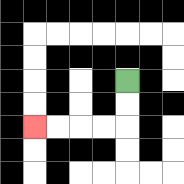{'start': '[5, 3]', 'end': '[1, 5]', 'path_directions': 'D,D,L,L,L,L', 'path_coordinates': '[[5, 3], [5, 4], [5, 5], [4, 5], [3, 5], [2, 5], [1, 5]]'}